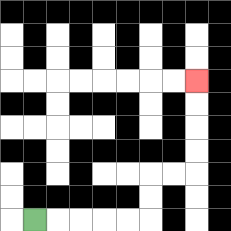{'start': '[1, 9]', 'end': '[8, 3]', 'path_directions': 'R,R,R,R,R,U,U,R,R,U,U,U,U', 'path_coordinates': '[[1, 9], [2, 9], [3, 9], [4, 9], [5, 9], [6, 9], [6, 8], [6, 7], [7, 7], [8, 7], [8, 6], [8, 5], [8, 4], [8, 3]]'}